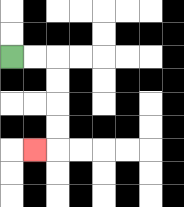{'start': '[0, 2]', 'end': '[1, 6]', 'path_directions': 'R,R,D,D,D,D,L', 'path_coordinates': '[[0, 2], [1, 2], [2, 2], [2, 3], [2, 4], [2, 5], [2, 6], [1, 6]]'}